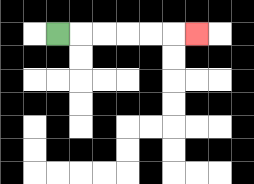{'start': '[2, 1]', 'end': '[8, 1]', 'path_directions': 'R,R,R,R,R,R', 'path_coordinates': '[[2, 1], [3, 1], [4, 1], [5, 1], [6, 1], [7, 1], [8, 1]]'}